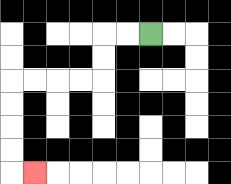{'start': '[6, 1]', 'end': '[1, 7]', 'path_directions': 'L,L,D,D,L,L,L,L,D,D,D,D,R', 'path_coordinates': '[[6, 1], [5, 1], [4, 1], [4, 2], [4, 3], [3, 3], [2, 3], [1, 3], [0, 3], [0, 4], [0, 5], [0, 6], [0, 7], [1, 7]]'}